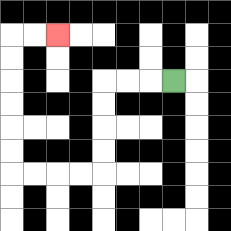{'start': '[7, 3]', 'end': '[2, 1]', 'path_directions': 'L,L,L,D,D,D,D,L,L,L,L,U,U,U,U,U,U,R,R', 'path_coordinates': '[[7, 3], [6, 3], [5, 3], [4, 3], [4, 4], [4, 5], [4, 6], [4, 7], [3, 7], [2, 7], [1, 7], [0, 7], [0, 6], [0, 5], [0, 4], [0, 3], [0, 2], [0, 1], [1, 1], [2, 1]]'}